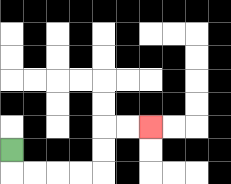{'start': '[0, 6]', 'end': '[6, 5]', 'path_directions': 'D,R,R,R,R,U,U,R,R', 'path_coordinates': '[[0, 6], [0, 7], [1, 7], [2, 7], [3, 7], [4, 7], [4, 6], [4, 5], [5, 5], [6, 5]]'}